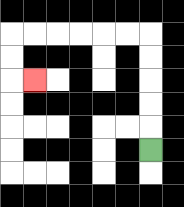{'start': '[6, 6]', 'end': '[1, 3]', 'path_directions': 'U,U,U,U,U,L,L,L,L,L,L,D,D,R', 'path_coordinates': '[[6, 6], [6, 5], [6, 4], [6, 3], [6, 2], [6, 1], [5, 1], [4, 1], [3, 1], [2, 1], [1, 1], [0, 1], [0, 2], [0, 3], [1, 3]]'}